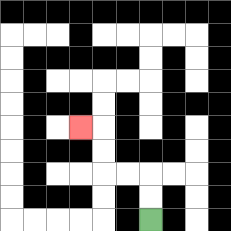{'start': '[6, 9]', 'end': '[3, 5]', 'path_directions': 'U,U,L,L,U,U,L', 'path_coordinates': '[[6, 9], [6, 8], [6, 7], [5, 7], [4, 7], [4, 6], [4, 5], [3, 5]]'}